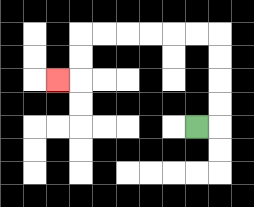{'start': '[8, 5]', 'end': '[2, 3]', 'path_directions': 'R,U,U,U,U,L,L,L,L,L,L,D,D,L', 'path_coordinates': '[[8, 5], [9, 5], [9, 4], [9, 3], [9, 2], [9, 1], [8, 1], [7, 1], [6, 1], [5, 1], [4, 1], [3, 1], [3, 2], [3, 3], [2, 3]]'}